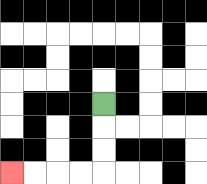{'start': '[4, 4]', 'end': '[0, 7]', 'path_directions': 'D,D,D,L,L,L,L', 'path_coordinates': '[[4, 4], [4, 5], [4, 6], [4, 7], [3, 7], [2, 7], [1, 7], [0, 7]]'}